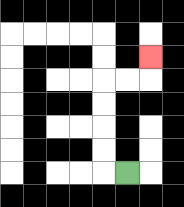{'start': '[5, 7]', 'end': '[6, 2]', 'path_directions': 'L,U,U,U,U,R,R,U', 'path_coordinates': '[[5, 7], [4, 7], [4, 6], [4, 5], [4, 4], [4, 3], [5, 3], [6, 3], [6, 2]]'}